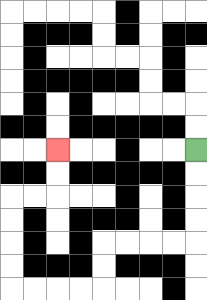{'start': '[8, 6]', 'end': '[2, 6]', 'path_directions': 'D,D,D,D,L,L,L,L,D,D,L,L,L,L,U,U,U,U,R,R,U,U', 'path_coordinates': '[[8, 6], [8, 7], [8, 8], [8, 9], [8, 10], [7, 10], [6, 10], [5, 10], [4, 10], [4, 11], [4, 12], [3, 12], [2, 12], [1, 12], [0, 12], [0, 11], [0, 10], [0, 9], [0, 8], [1, 8], [2, 8], [2, 7], [2, 6]]'}